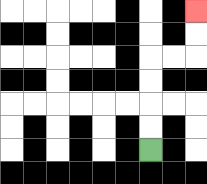{'start': '[6, 6]', 'end': '[8, 0]', 'path_directions': 'U,U,U,U,R,R,U,U', 'path_coordinates': '[[6, 6], [6, 5], [6, 4], [6, 3], [6, 2], [7, 2], [8, 2], [8, 1], [8, 0]]'}